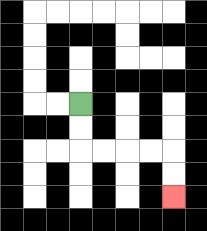{'start': '[3, 4]', 'end': '[7, 8]', 'path_directions': 'D,D,R,R,R,R,D,D', 'path_coordinates': '[[3, 4], [3, 5], [3, 6], [4, 6], [5, 6], [6, 6], [7, 6], [7, 7], [7, 8]]'}